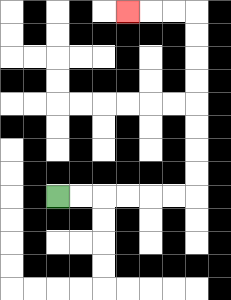{'start': '[2, 8]', 'end': '[5, 0]', 'path_directions': 'R,R,R,R,R,R,U,U,U,U,U,U,U,U,L,L,L', 'path_coordinates': '[[2, 8], [3, 8], [4, 8], [5, 8], [6, 8], [7, 8], [8, 8], [8, 7], [8, 6], [8, 5], [8, 4], [8, 3], [8, 2], [8, 1], [8, 0], [7, 0], [6, 0], [5, 0]]'}